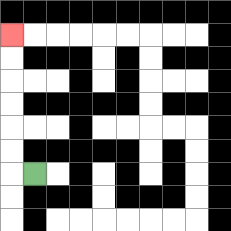{'start': '[1, 7]', 'end': '[0, 1]', 'path_directions': 'L,U,U,U,U,U,U', 'path_coordinates': '[[1, 7], [0, 7], [0, 6], [0, 5], [0, 4], [0, 3], [0, 2], [0, 1]]'}